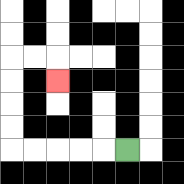{'start': '[5, 6]', 'end': '[2, 3]', 'path_directions': 'L,L,L,L,L,U,U,U,U,R,R,D', 'path_coordinates': '[[5, 6], [4, 6], [3, 6], [2, 6], [1, 6], [0, 6], [0, 5], [0, 4], [0, 3], [0, 2], [1, 2], [2, 2], [2, 3]]'}